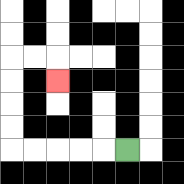{'start': '[5, 6]', 'end': '[2, 3]', 'path_directions': 'L,L,L,L,L,U,U,U,U,R,R,D', 'path_coordinates': '[[5, 6], [4, 6], [3, 6], [2, 6], [1, 6], [0, 6], [0, 5], [0, 4], [0, 3], [0, 2], [1, 2], [2, 2], [2, 3]]'}